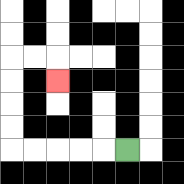{'start': '[5, 6]', 'end': '[2, 3]', 'path_directions': 'L,L,L,L,L,U,U,U,U,R,R,D', 'path_coordinates': '[[5, 6], [4, 6], [3, 6], [2, 6], [1, 6], [0, 6], [0, 5], [0, 4], [0, 3], [0, 2], [1, 2], [2, 2], [2, 3]]'}